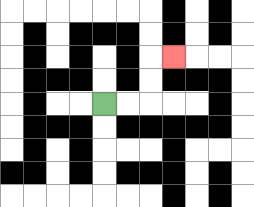{'start': '[4, 4]', 'end': '[7, 2]', 'path_directions': 'R,R,U,U,R', 'path_coordinates': '[[4, 4], [5, 4], [6, 4], [6, 3], [6, 2], [7, 2]]'}